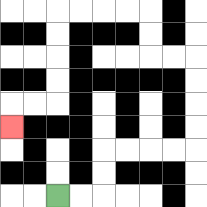{'start': '[2, 8]', 'end': '[0, 5]', 'path_directions': 'R,R,U,U,R,R,R,R,U,U,U,U,L,L,U,U,L,L,L,L,D,D,D,D,L,L,D', 'path_coordinates': '[[2, 8], [3, 8], [4, 8], [4, 7], [4, 6], [5, 6], [6, 6], [7, 6], [8, 6], [8, 5], [8, 4], [8, 3], [8, 2], [7, 2], [6, 2], [6, 1], [6, 0], [5, 0], [4, 0], [3, 0], [2, 0], [2, 1], [2, 2], [2, 3], [2, 4], [1, 4], [0, 4], [0, 5]]'}